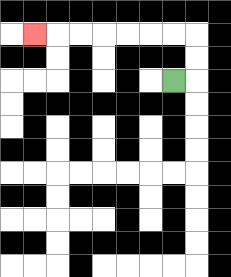{'start': '[7, 3]', 'end': '[1, 1]', 'path_directions': 'R,U,U,L,L,L,L,L,L,L', 'path_coordinates': '[[7, 3], [8, 3], [8, 2], [8, 1], [7, 1], [6, 1], [5, 1], [4, 1], [3, 1], [2, 1], [1, 1]]'}